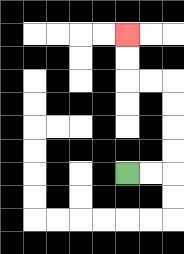{'start': '[5, 7]', 'end': '[5, 1]', 'path_directions': 'R,R,U,U,U,U,L,L,U,U', 'path_coordinates': '[[5, 7], [6, 7], [7, 7], [7, 6], [7, 5], [7, 4], [7, 3], [6, 3], [5, 3], [5, 2], [5, 1]]'}